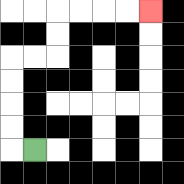{'start': '[1, 6]', 'end': '[6, 0]', 'path_directions': 'L,U,U,U,U,R,R,U,U,R,R,R,R', 'path_coordinates': '[[1, 6], [0, 6], [0, 5], [0, 4], [0, 3], [0, 2], [1, 2], [2, 2], [2, 1], [2, 0], [3, 0], [4, 0], [5, 0], [6, 0]]'}